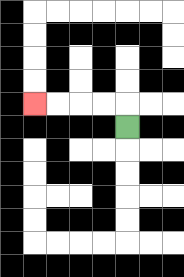{'start': '[5, 5]', 'end': '[1, 4]', 'path_directions': 'U,L,L,L,L', 'path_coordinates': '[[5, 5], [5, 4], [4, 4], [3, 4], [2, 4], [1, 4]]'}